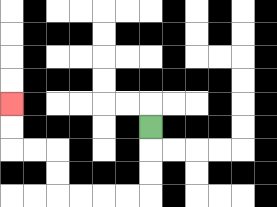{'start': '[6, 5]', 'end': '[0, 4]', 'path_directions': 'D,D,D,L,L,L,L,U,U,L,L,U,U', 'path_coordinates': '[[6, 5], [6, 6], [6, 7], [6, 8], [5, 8], [4, 8], [3, 8], [2, 8], [2, 7], [2, 6], [1, 6], [0, 6], [0, 5], [0, 4]]'}